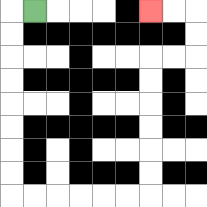{'start': '[1, 0]', 'end': '[6, 0]', 'path_directions': 'L,D,D,D,D,D,D,D,D,R,R,R,R,R,R,U,U,U,U,U,U,R,R,U,U,L,L', 'path_coordinates': '[[1, 0], [0, 0], [0, 1], [0, 2], [0, 3], [0, 4], [0, 5], [0, 6], [0, 7], [0, 8], [1, 8], [2, 8], [3, 8], [4, 8], [5, 8], [6, 8], [6, 7], [6, 6], [6, 5], [6, 4], [6, 3], [6, 2], [7, 2], [8, 2], [8, 1], [8, 0], [7, 0], [6, 0]]'}